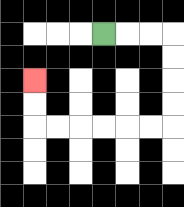{'start': '[4, 1]', 'end': '[1, 3]', 'path_directions': 'R,R,R,D,D,D,D,L,L,L,L,L,L,U,U', 'path_coordinates': '[[4, 1], [5, 1], [6, 1], [7, 1], [7, 2], [7, 3], [7, 4], [7, 5], [6, 5], [5, 5], [4, 5], [3, 5], [2, 5], [1, 5], [1, 4], [1, 3]]'}